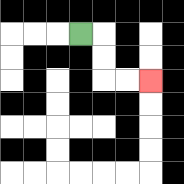{'start': '[3, 1]', 'end': '[6, 3]', 'path_directions': 'R,D,D,R,R', 'path_coordinates': '[[3, 1], [4, 1], [4, 2], [4, 3], [5, 3], [6, 3]]'}